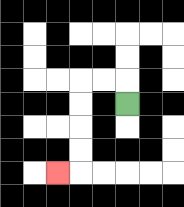{'start': '[5, 4]', 'end': '[2, 7]', 'path_directions': 'U,L,L,D,D,D,D,L', 'path_coordinates': '[[5, 4], [5, 3], [4, 3], [3, 3], [3, 4], [3, 5], [3, 6], [3, 7], [2, 7]]'}